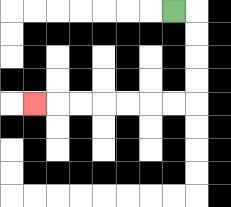{'start': '[7, 0]', 'end': '[1, 4]', 'path_directions': 'R,D,D,D,D,L,L,L,L,L,L,L', 'path_coordinates': '[[7, 0], [8, 0], [8, 1], [8, 2], [8, 3], [8, 4], [7, 4], [6, 4], [5, 4], [4, 4], [3, 4], [2, 4], [1, 4]]'}